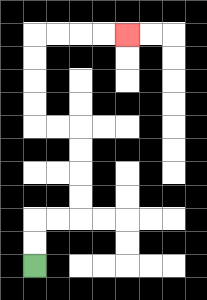{'start': '[1, 11]', 'end': '[5, 1]', 'path_directions': 'U,U,R,R,U,U,U,U,L,L,U,U,U,U,R,R,R,R', 'path_coordinates': '[[1, 11], [1, 10], [1, 9], [2, 9], [3, 9], [3, 8], [3, 7], [3, 6], [3, 5], [2, 5], [1, 5], [1, 4], [1, 3], [1, 2], [1, 1], [2, 1], [3, 1], [4, 1], [5, 1]]'}